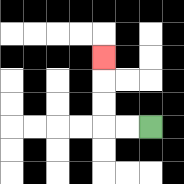{'start': '[6, 5]', 'end': '[4, 2]', 'path_directions': 'L,L,U,U,U', 'path_coordinates': '[[6, 5], [5, 5], [4, 5], [4, 4], [4, 3], [4, 2]]'}